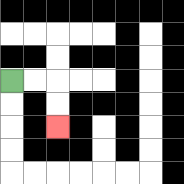{'start': '[0, 3]', 'end': '[2, 5]', 'path_directions': 'R,R,D,D', 'path_coordinates': '[[0, 3], [1, 3], [2, 3], [2, 4], [2, 5]]'}